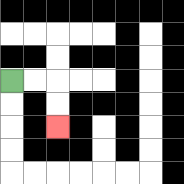{'start': '[0, 3]', 'end': '[2, 5]', 'path_directions': 'R,R,D,D', 'path_coordinates': '[[0, 3], [1, 3], [2, 3], [2, 4], [2, 5]]'}